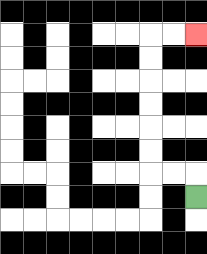{'start': '[8, 8]', 'end': '[8, 1]', 'path_directions': 'U,L,L,U,U,U,U,U,U,R,R', 'path_coordinates': '[[8, 8], [8, 7], [7, 7], [6, 7], [6, 6], [6, 5], [6, 4], [6, 3], [6, 2], [6, 1], [7, 1], [8, 1]]'}